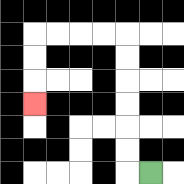{'start': '[6, 7]', 'end': '[1, 4]', 'path_directions': 'L,U,U,U,U,U,U,L,L,L,L,D,D,D', 'path_coordinates': '[[6, 7], [5, 7], [5, 6], [5, 5], [5, 4], [5, 3], [5, 2], [5, 1], [4, 1], [3, 1], [2, 1], [1, 1], [1, 2], [1, 3], [1, 4]]'}